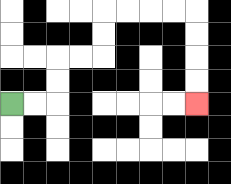{'start': '[0, 4]', 'end': '[8, 4]', 'path_directions': 'R,R,U,U,R,R,U,U,R,R,R,R,D,D,D,D', 'path_coordinates': '[[0, 4], [1, 4], [2, 4], [2, 3], [2, 2], [3, 2], [4, 2], [4, 1], [4, 0], [5, 0], [6, 0], [7, 0], [8, 0], [8, 1], [8, 2], [8, 3], [8, 4]]'}